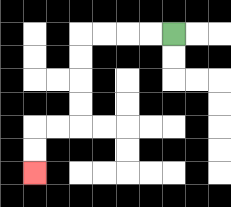{'start': '[7, 1]', 'end': '[1, 7]', 'path_directions': 'L,L,L,L,D,D,D,D,L,L,D,D', 'path_coordinates': '[[7, 1], [6, 1], [5, 1], [4, 1], [3, 1], [3, 2], [3, 3], [3, 4], [3, 5], [2, 5], [1, 5], [1, 6], [1, 7]]'}